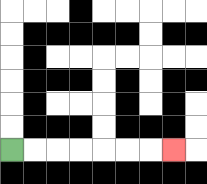{'start': '[0, 6]', 'end': '[7, 6]', 'path_directions': 'R,R,R,R,R,R,R', 'path_coordinates': '[[0, 6], [1, 6], [2, 6], [3, 6], [4, 6], [5, 6], [6, 6], [7, 6]]'}